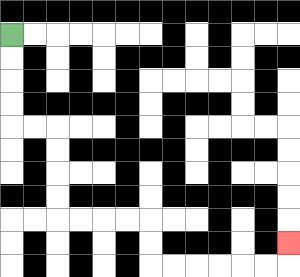{'start': '[0, 1]', 'end': '[12, 10]', 'path_directions': 'D,D,D,D,R,R,D,D,D,D,R,R,R,R,D,D,R,R,R,R,R,R,U', 'path_coordinates': '[[0, 1], [0, 2], [0, 3], [0, 4], [0, 5], [1, 5], [2, 5], [2, 6], [2, 7], [2, 8], [2, 9], [3, 9], [4, 9], [5, 9], [6, 9], [6, 10], [6, 11], [7, 11], [8, 11], [9, 11], [10, 11], [11, 11], [12, 11], [12, 10]]'}